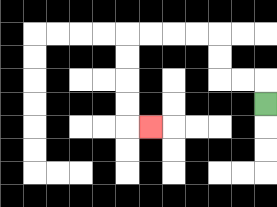{'start': '[11, 4]', 'end': '[6, 5]', 'path_directions': 'U,L,L,U,U,L,L,L,L,D,D,D,D,R', 'path_coordinates': '[[11, 4], [11, 3], [10, 3], [9, 3], [9, 2], [9, 1], [8, 1], [7, 1], [6, 1], [5, 1], [5, 2], [5, 3], [5, 4], [5, 5], [6, 5]]'}